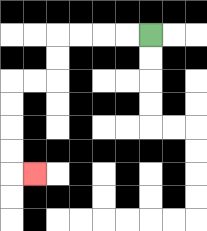{'start': '[6, 1]', 'end': '[1, 7]', 'path_directions': 'L,L,L,L,D,D,L,L,D,D,D,D,R', 'path_coordinates': '[[6, 1], [5, 1], [4, 1], [3, 1], [2, 1], [2, 2], [2, 3], [1, 3], [0, 3], [0, 4], [0, 5], [0, 6], [0, 7], [1, 7]]'}